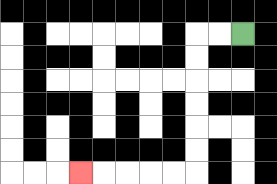{'start': '[10, 1]', 'end': '[3, 7]', 'path_directions': 'L,L,D,D,D,D,D,D,L,L,L,L,L', 'path_coordinates': '[[10, 1], [9, 1], [8, 1], [8, 2], [8, 3], [8, 4], [8, 5], [8, 6], [8, 7], [7, 7], [6, 7], [5, 7], [4, 7], [3, 7]]'}